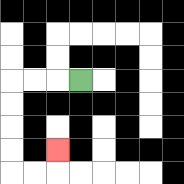{'start': '[3, 3]', 'end': '[2, 6]', 'path_directions': 'L,L,L,D,D,D,D,R,R,U', 'path_coordinates': '[[3, 3], [2, 3], [1, 3], [0, 3], [0, 4], [0, 5], [0, 6], [0, 7], [1, 7], [2, 7], [2, 6]]'}